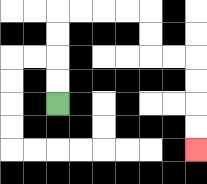{'start': '[2, 4]', 'end': '[8, 6]', 'path_directions': 'U,U,U,U,R,R,R,R,D,D,R,R,D,D,D,D', 'path_coordinates': '[[2, 4], [2, 3], [2, 2], [2, 1], [2, 0], [3, 0], [4, 0], [5, 0], [6, 0], [6, 1], [6, 2], [7, 2], [8, 2], [8, 3], [8, 4], [8, 5], [8, 6]]'}